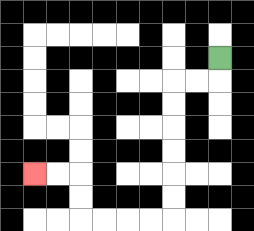{'start': '[9, 2]', 'end': '[1, 7]', 'path_directions': 'D,L,L,D,D,D,D,D,D,L,L,L,L,U,U,L,L', 'path_coordinates': '[[9, 2], [9, 3], [8, 3], [7, 3], [7, 4], [7, 5], [7, 6], [7, 7], [7, 8], [7, 9], [6, 9], [5, 9], [4, 9], [3, 9], [3, 8], [3, 7], [2, 7], [1, 7]]'}